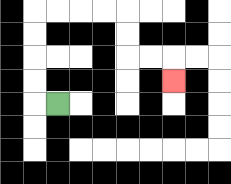{'start': '[2, 4]', 'end': '[7, 3]', 'path_directions': 'L,U,U,U,U,R,R,R,R,D,D,R,R,D', 'path_coordinates': '[[2, 4], [1, 4], [1, 3], [1, 2], [1, 1], [1, 0], [2, 0], [3, 0], [4, 0], [5, 0], [5, 1], [5, 2], [6, 2], [7, 2], [7, 3]]'}